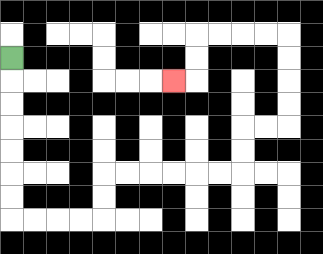{'start': '[0, 2]', 'end': '[7, 3]', 'path_directions': 'D,D,D,D,D,D,D,R,R,R,R,U,U,R,R,R,R,R,R,U,U,R,R,U,U,U,U,L,L,L,L,D,D,L', 'path_coordinates': '[[0, 2], [0, 3], [0, 4], [0, 5], [0, 6], [0, 7], [0, 8], [0, 9], [1, 9], [2, 9], [3, 9], [4, 9], [4, 8], [4, 7], [5, 7], [6, 7], [7, 7], [8, 7], [9, 7], [10, 7], [10, 6], [10, 5], [11, 5], [12, 5], [12, 4], [12, 3], [12, 2], [12, 1], [11, 1], [10, 1], [9, 1], [8, 1], [8, 2], [8, 3], [7, 3]]'}